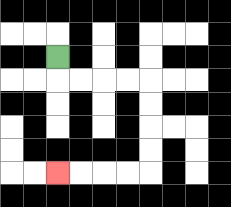{'start': '[2, 2]', 'end': '[2, 7]', 'path_directions': 'D,R,R,R,R,D,D,D,D,L,L,L,L', 'path_coordinates': '[[2, 2], [2, 3], [3, 3], [4, 3], [5, 3], [6, 3], [6, 4], [6, 5], [6, 6], [6, 7], [5, 7], [4, 7], [3, 7], [2, 7]]'}